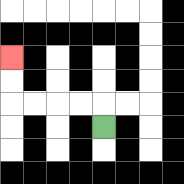{'start': '[4, 5]', 'end': '[0, 2]', 'path_directions': 'U,L,L,L,L,U,U', 'path_coordinates': '[[4, 5], [4, 4], [3, 4], [2, 4], [1, 4], [0, 4], [0, 3], [0, 2]]'}